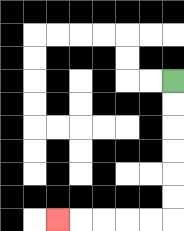{'start': '[7, 3]', 'end': '[2, 9]', 'path_directions': 'D,D,D,D,D,D,L,L,L,L,L', 'path_coordinates': '[[7, 3], [7, 4], [7, 5], [7, 6], [7, 7], [7, 8], [7, 9], [6, 9], [5, 9], [4, 9], [3, 9], [2, 9]]'}